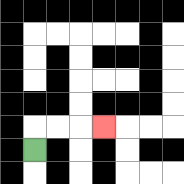{'start': '[1, 6]', 'end': '[4, 5]', 'path_directions': 'U,R,R,R', 'path_coordinates': '[[1, 6], [1, 5], [2, 5], [3, 5], [4, 5]]'}